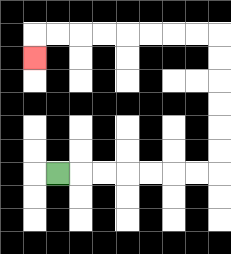{'start': '[2, 7]', 'end': '[1, 2]', 'path_directions': 'R,R,R,R,R,R,R,U,U,U,U,U,U,L,L,L,L,L,L,L,L,D', 'path_coordinates': '[[2, 7], [3, 7], [4, 7], [5, 7], [6, 7], [7, 7], [8, 7], [9, 7], [9, 6], [9, 5], [9, 4], [9, 3], [9, 2], [9, 1], [8, 1], [7, 1], [6, 1], [5, 1], [4, 1], [3, 1], [2, 1], [1, 1], [1, 2]]'}